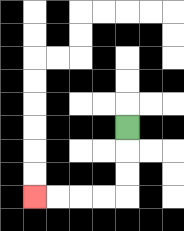{'start': '[5, 5]', 'end': '[1, 8]', 'path_directions': 'D,D,D,L,L,L,L', 'path_coordinates': '[[5, 5], [5, 6], [5, 7], [5, 8], [4, 8], [3, 8], [2, 8], [1, 8]]'}